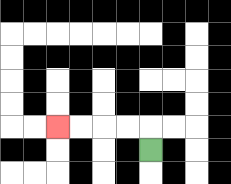{'start': '[6, 6]', 'end': '[2, 5]', 'path_directions': 'U,L,L,L,L', 'path_coordinates': '[[6, 6], [6, 5], [5, 5], [4, 5], [3, 5], [2, 5]]'}